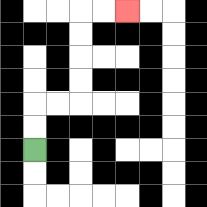{'start': '[1, 6]', 'end': '[5, 0]', 'path_directions': 'U,U,R,R,U,U,U,U,R,R', 'path_coordinates': '[[1, 6], [1, 5], [1, 4], [2, 4], [3, 4], [3, 3], [3, 2], [3, 1], [3, 0], [4, 0], [5, 0]]'}